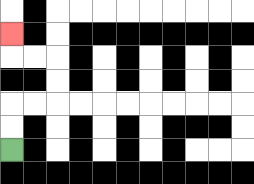{'start': '[0, 6]', 'end': '[0, 1]', 'path_directions': 'U,U,R,R,U,U,L,L,U', 'path_coordinates': '[[0, 6], [0, 5], [0, 4], [1, 4], [2, 4], [2, 3], [2, 2], [1, 2], [0, 2], [0, 1]]'}